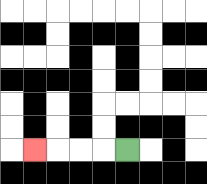{'start': '[5, 6]', 'end': '[1, 6]', 'path_directions': 'L,L,L,L', 'path_coordinates': '[[5, 6], [4, 6], [3, 6], [2, 6], [1, 6]]'}